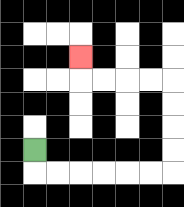{'start': '[1, 6]', 'end': '[3, 2]', 'path_directions': 'D,R,R,R,R,R,R,U,U,U,U,L,L,L,L,U', 'path_coordinates': '[[1, 6], [1, 7], [2, 7], [3, 7], [4, 7], [5, 7], [6, 7], [7, 7], [7, 6], [7, 5], [7, 4], [7, 3], [6, 3], [5, 3], [4, 3], [3, 3], [3, 2]]'}